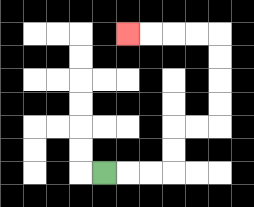{'start': '[4, 7]', 'end': '[5, 1]', 'path_directions': 'R,R,R,U,U,R,R,U,U,U,U,L,L,L,L', 'path_coordinates': '[[4, 7], [5, 7], [6, 7], [7, 7], [7, 6], [7, 5], [8, 5], [9, 5], [9, 4], [9, 3], [9, 2], [9, 1], [8, 1], [7, 1], [6, 1], [5, 1]]'}